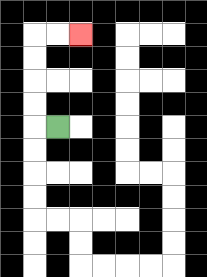{'start': '[2, 5]', 'end': '[3, 1]', 'path_directions': 'L,U,U,U,U,R,R', 'path_coordinates': '[[2, 5], [1, 5], [1, 4], [1, 3], [1, 2], [1, 1], [2, 1], [3, 1]]'}